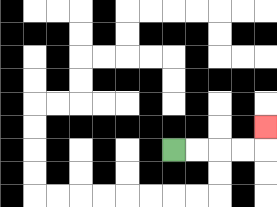{'start': '[7, 6]', 'end': '[11, 5]', 'path_directions': 'R,R,R,R,U', 'path_coordinates': '[[7, 6], [8, 6], [9, 6], [10, 6], [11, 6], [11, 5]]'}